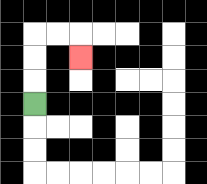{'start': '[1, 4]', 'end': '[3, 2]', 'path_directions': 'U,U,U,R,R,D', 'path_coordinates': '[[1, 4], [1, 3], [1, 2], [1, 1], [2, 1], [3, 1], [3, 2]]'}